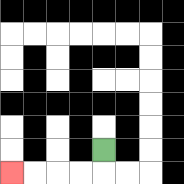{'start': '[4, 6]', 'end': '[0, 7]', 'path_directions': 'D,L,L,L,L', 'path_coordinates': '[[4, 6], [4, 7], [3, 7], [2, 7], [1, 7], [0, 7]]'}